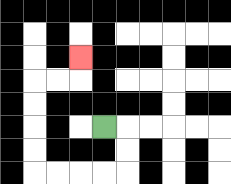{'start': '[4, 5]', 'end': '[3, 2]', 'path_directions': 'R,D,D,L,L,L,L,U,U,U,U,R,R,U', 'path_coordinates': '[[4, 5], [5, 5], [5, 6], [5, 7], [4, 7], [3, 7], [2, 7], [1, 7], [1, 6], [1, 5], [1, 4], [1, 3], [2, 3], [3, 3], [3, 2]]'}